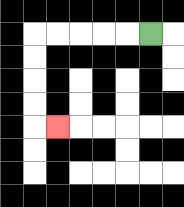{'start': '[6, 1]', 'end': '[2, 5]', 'path_directions': 'L,L,L,L,L,D,D,D,D,R', 'path_coordinates': '[[6, 1], [5, 1], [4, 1], [3, 1], [2, 1], [1, 1], [1, 2], [1, 3], [1, 4], [1, 5], [2, 5]]'}